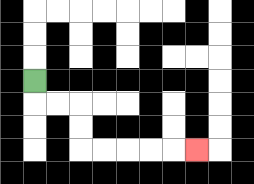{'start': '[1, 3]', 'end': '[8, 6]', 'path_directions': 'D,R,R,D,D,R,R,R,R,R', 'path_coordinates': '[[1, 3], [1, 4], [2, 4], [3, 4], [3, 5], [3, 6], [4, 6], [5, 6], [6, 6], [7, 6], [8, 6]]'}